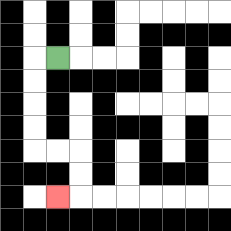{'start': '[2, 2]', 'end': '[2, 8]', 'path_directions': 'L,D,D,D,D,R,R,D,D,L', 'path_coordinates': '[[2, 2], [1, 2], [1, 3], [1, 4], [1, 5], [1, 6], [2, 6], [3, 6], [3, 7], [3, 8], [2, 8]]'}